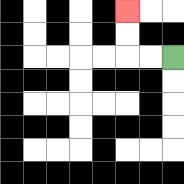{'start': '[7, 2]', 'end': '[5, 0]', 'path_directions': 'L,L,U,U', 'path_coordinates': '[[7, 2], [6, 2], [5, 2], [5, 1], [5, 0]]'}